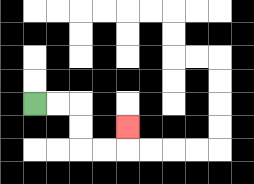{'start': '[1, 4]', 'end': '[5, 5]', 'path_directions': 'R,R,D,D,R,R,U', 'path_coordinates': '[[1, 4], [2, 4], [3, 4], [3, 5], [3, 6], [4, 6], [5, 6], [5, 5]]'}